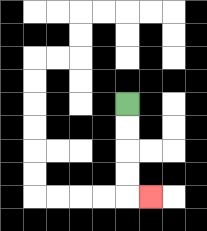{'start': '[5, 4]', 'end': '[6, 8]', 'path_directions': 'D,D,D,D,R', 'path_coordinates': '[[5, 4], [5, 5], [5, 6], [5, 7], [5, 8], [6, 8]]'}